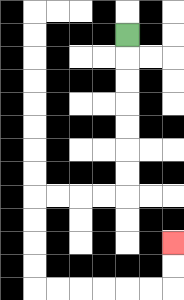{'start': '[5, 1]', 'end': '[7, 10]', 'path_directions': 'D,D,D,D,D,D,D,L,L,L,L,D,D,D,D,R,R,R,R,R,R,U,U', 'path_coordinates': '[[5, 1], [5, 2], [5, 3], [5, 4], [5, 5], [5, 6], [5, 7], [5, 8], [4, 8], [3, 8], [2, 8], [1, 8], [1, 9], [1, 10], [1, 11], [1, 12], [2, 12], [3, 12], [4, 12], [5, 12], [6, 12], [7, 12], [7, 11], [7, 10]]'}